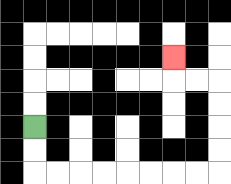{'start': '[1, 5]', 'end': '[7, 2]', 'path_directions': 'D,D,R,R,R,R,R,R,R,R,U,U,U,U,L,L,U', 'path_coordinates': '[[1, 5], [1, 6], [1, 7], [2, 7], [3, 7], [4, 7], [5, 7], [6, 7], [7, 7], [8, 7], [9, 7], [9, 6], [9, 5], [9, 4], [9, 3], [8, 3], [7, 3], [7, 2]]'}